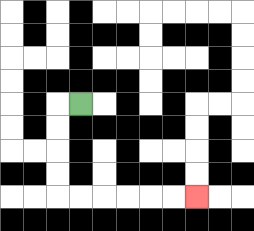{'start': '[3, 4]', 'end': '[8, 8]', 'path_directions': 'L,D,D,D,D,R,R,R,R,R,R', 'path_coordinates': '[[3, 4], [2, 4], [2, 5], [2, 6], [2, 7], [2, 8], [3, 8], [4, 8], [5, 8], [6, 8], [7, 8], [8, 8]]'}